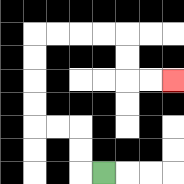{'start': '[4, 7]', 'end': '[7, 3]', 'path_directions': 'L,U,U,L,L,U,U,U,U,R,R,R,R,D,D,R,R', 'path_coordinates': '[[4, 7], [3, 7], [3, 6], [3, 5], [2, 5], [1, 5], [1, 4], [1, 3], [1, 2], [1, 1], [2, 1], [3, 1], [4, 1], [5, 1], [5, 2], [5, 3], [6, 3], [7, 3]]'}